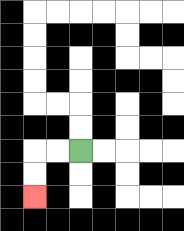{'start': '[3, 6]', 'end': '[1, 8]', 'path_directions': 'L,L,D,D', 'path_coordinates': '[[3, 6], [2, 6], [1, 6], [1, 7], [1, 8]]'}